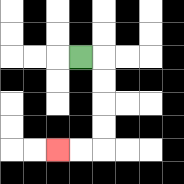{'start': '[3, 2]', 'end': '[2, 6]', 'path_directions': 'R,D,D,D,D,L,L', 'path_coordinates': '[[3, 2], [4, 2], [4, 3], [4, 4], [4, 5], [4, 6], [3, 6], [2, 6]]'}